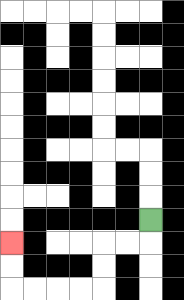{'start': '[6, 9]', 'end': '[0, 10]', 'path_directions': 'D,L,L,D,D,L,L,L,L,U,U', 'path_coordinates': '[[6, 9], [6, 10], [5, 10], [4, 10], [4, 11], [4, 12], [3, 12], [2, 12], [1, 12], [0, 12], [0, 11], [0, 10]]'}